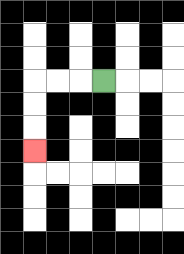{'start': '[4, 3]', 'end': '[1, 6]', 'path_directions': 'L,L,L,D,D,D', 'path_coordinates': '[[4, 3], [3, 3], [2, 3], [1, 3], [1, 4], [1, 5], [1, 6]]'}